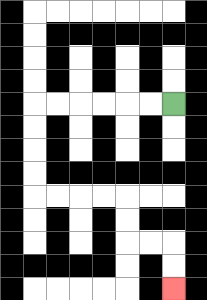{'start': '[7, 4]', 'end': '[7, 12]', 'path_directions': 'L,L,L,L,L,L,D,D,D,D,R,R,R,R,D,D,R,R,D,D', 'path_coordinates': '[[7, 4], [6, 4], [5, 4], [4, 4], [3, 4], [2, 4], [1, 4], [1, 5], [1, 6], [1, 7], [1, 8], [2, 8], [3, 8], [4, 8], [5, 8], [5, 9], [5, 10], [6, 10], [7, 10], [7, 11], [7, 12]]'}